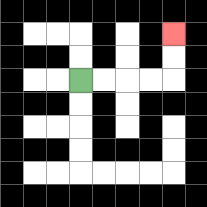{'start': '[3, 3]', 'end': '[7, 1]', 'path_directions': 'R,R,R,R,U,U', 'path_coordinates': '[[3, 3], [4, 3], [5, 3], [6, 3], [7, 3], [7, 2], [7, 1]]'}